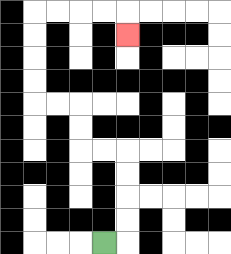{'start': '[4, 10]', 'end': '[5, 1]', 'path_directions': 'R,U,U,U,U,L,L,U,U,L,L,U,U,U,U,R,R,R,R,D', 'path_coordinates': '[[4, 10], [5, 10], [5, 9], [5, 8], [5, 7], [5, 6], [4, 6], [3, 6], [3, 5], [3, 4], [2, 4], [1, 4], [1, 3], [1, 2], [1, 1], [1, 0], [2, 0], [3, 0], [4, 0], [5, 0], [5, 1]]'}